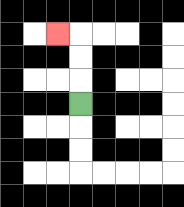{'start': '[3, 4]', 'end': '[2, 1]', 'path_directions': 'U,U,U,L', 'path_coordinates': '[[3, 4], [3, 3], [3, 2], [3, 1], [2, 1]]'}